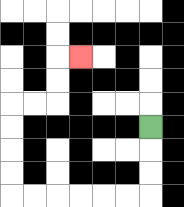{'start': '[6, 5]', 'end': '[3, 2]', 'path_directions': 'D,D,D,L,L,L,L,L,L,U,U,U,U,R,R,U,U,R', 'path_coordinates': '[[6, 5], [6, 6], [6, 7], [6, 8], [5, 8], [4, 8], [3, 8], [2, 8], [1, 8], [0, 8], [0, 7], [0, 6], [0, 5], [0, 4], [1, 4], [2, 4], [2, 3], [2, 2], [3, 2]]'}